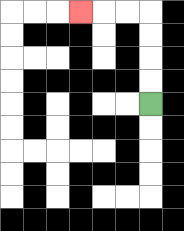{'start': '[6, 4]', 'end': '[3, 0]', 'path_directions': 'U,U,U,U,L,L,L', 'path_coordinates': '[[6, 4], [6, 3], [6, 2], [6, 1], [6, 0], [5, 0], [4, 0], [3, 0]]'}